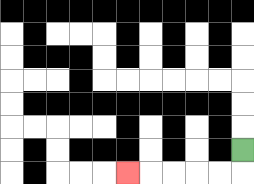{'start': '[10, 6]', 'end': '[5, 7]', 'path_directions': 'D,L,L,L,L,L', 'path_coordinates': '[[10, 6], [10, 7], [9, 7], [8, 7], [7, 7], [6, 7], [5, 7]]'}